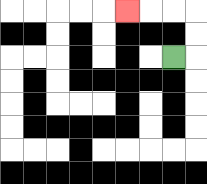{'start': '[7, 2]', 'end': '[5, 0]', 'path_directions': 'R,U,U,L,L,L', 'path_coordinates': '[[7, 2], [8, 2], [8, 1], [8, 0], [7, 0], [6, 0], [5, 0]]'}